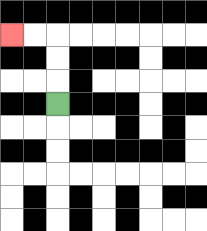{'start': '[2, 4]', 'end': '[0, 1]', 'path_directions': 'U,U,U,L,L', 'path_coordinates': '[[2, 4], [2, 3], [2, 2], [2, 1], [1, 1], [0, 1]]'}